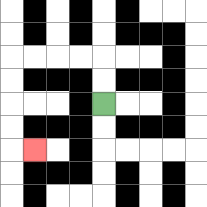{'start': '[4, 4]', 'end': '[1, 6]', 'path_directions': 'U,U,L,L,L,L,D,D,D,D,R', 'path_coordinates': '[[4, 4], [4, 3], [4, 2], [3, 2], [2, 2], [1, 2], [0, 2], [0, 3], [0, 4], [0, 5], [0, 6], [1, 6]]'}